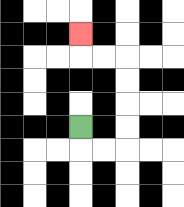{'start': '[3, 5]', 'end': '[3, 1]', 'path_directions': 'D,R,R,U,U,U,U,L,L,U', 'path_coordinates': '[[3, 5], [3, 6], [4, 6], [5, 6], [5, 5], [5, 4], [5, 3], [5, 2], [4, 2], [3, 2], [3, 1]]'}